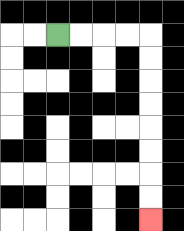{'start': '[2, 1]', 'end': '[6, 9]', 'path_directions': 'R,R,R,R,D,D,D,D,D,D,D,D', 'path_coordinates': '[[2, 1], [3, 1], [4, 1], [5, 1], [6, 1], [6, 2], [6, 3], [6, 4], [6, 5], [6, 6], [6, 7], [6, 8], [6, 9]]'}